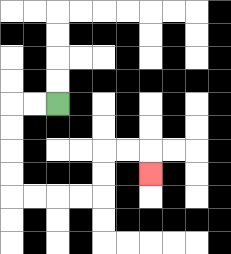{'start': '[2, 4]', 'end': '[6, 7]', 'path_directions': 'L,L,D,D,D,D,R,R,R,R,U,U,R,R,D', 'path_coordinates': '[[2, 4], [1, 4], [0, 4], [0, 5], [0, 6], [0, 7], [0, 8], [1, 8], [2, 8], [3, 8], [4, 8], [4, 7], [4, 6], [5, 6], [6, 6], [6, 7]]'}